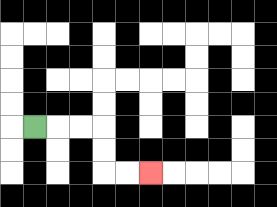{'start': '[1, 5]', 'end': '[6, 7]', 'path_directions': 'R,R,R,D,D,R,R', 'path_coordinates': '[[1, 5], [2, 5], [3, 5], [4, 5], [4, 6], [4, 7], [5, 7], [6, 7]]'}